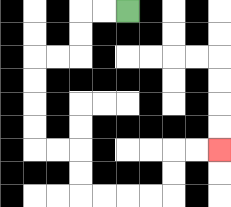{'start': '[5, 0]', 'end': '[9, 6]', 'path_directions': 'L,L,D,D,L,L,D,D,D,D,R,R,D,D,R,R,R,R,U,U,R,R', 'path_coordinates': '[[5, 0], [4, 0], [3, 0], [3, 1], [3, 2], [2, 2], [1, 2], [1, 3], [1, 4], [1, 5], [1, 6], [2, 6], [3, 6], [3, 7], [3, 8], [4, 8], [5, 8], [6, 8], [7, 8], [7, 7], [7, 6], [8, 6], [9, 6]]'}